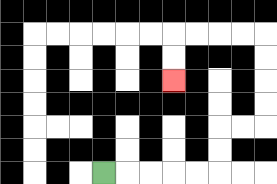{'start': '[4, 7]', 'end': '[7, 3]', 'path_directions': 'R,R,R,R,R,U,U,R,R,U,U,U,U,L,L,L,L,D,D', 'path_coordinates': '[[4, 7], [5, 7], [6, 7], [7, 7], [8, 7], [9, 7], [9, 6], [9, 5], [10, 5], [11, 5], [11, 4], [11, 3], [11, 2], [11, 1], [10, 1], [9, 1], [8, 1], [7, 1], [7, 2], [7, 3]]'}